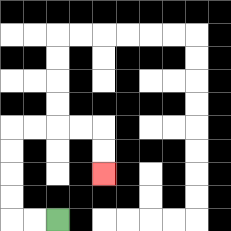{'start': '[2, 9]', 'end': '[4, 7]', 'path_directions': 'L,L,U,U,U,U,R,R,R,R,D,D', 'path_coordinates': '[[2, 9], [1, 9], [0, 9], [0, 8], [0, 7], [0, 6], [0, 5], [1, 5], [2, 5], [3, 5], [4, 5], [4, 6], [4, 7]]'}